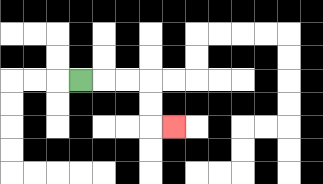{'start': '[3, 3]', 'end': '[7, 5]', 'path_directions': 'R,R,R,D,D,R', 'path_coordinates': '[[3, 3], [4, 3], [5, 3], [6, 3], [6, 4], [6, 5], [7, 5]]'}